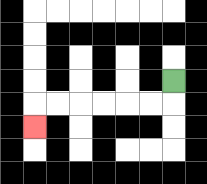{'start': '[7, 3]', 'end': '[1, 5]', 'path_directions': 'D,L,L,L,L,L,L,D', 'path_coordinates': '[[7, 3], [7, 4], [6, 4], [5, 4], [4, 4], [3, 4], [2, 4], [1, 4], [1, 5]]'}